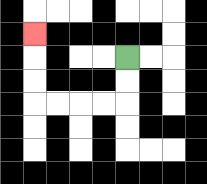{'start': '[5, 2]', 'end': '[1, 1]', 'path_directions': 'D,D,L,L,L,L,U,U,U', 'path_coordinates': '[[5, 2], [5, 3], [5, 4], [4, 4], [3, 4], [2, 4], [1, 4], [1, 3], [1, 2], [1, 1]]'}